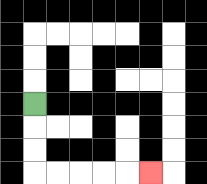{'start': '[1, 4]', 'end': '[6, 7]', 'path_directions': 'D,D,D,R,R,R,R,R', 'path_coordinates': '[[1, 4], [1, 5], [1, 6], [1, 7], [2, 7], [3, 7], [4, 7], [5, 7], [6, 7]]'}